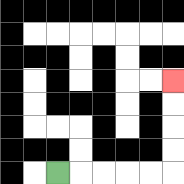{'start': '[2, 7]', 'end': '[7, 3]', 'path_directions': 'R,R,R,R,R,U,U,U,U', 'path_coordinates': '[[2, 7], [3, 7], [4, 7], [5, 7], [6, 7], [7, 7], [7, 6], [7, 5], [7, 4], [7, 3]]'}